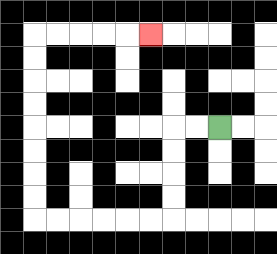{'start': '[9, 5]', 'end': '[6, 1]', 'path_directions': 'L,L,D,D,D,D,L,L,L,L,L,L,U,U,U,U,U,U,U,U,R,R,R,R,R', 'path_coordinates': '[[9, 5], [8, 5], [7, 5], [7, 6], [7, 7], [7, 8], [7, 9], [6, 9], [5, 9], [4, 9], [3, 9], [2, 9], [1, 9], [1, 8], [1, 7], [1, 6], [1, 5], [1, 4], [1, 3], [1, 2], [1, 1], [2, 1], [3, 1], [4, 1], [5, 1], [6, 1]]'}